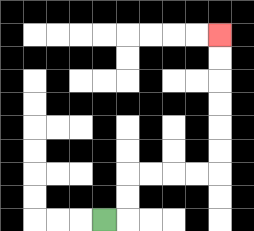{'start': '[4, 9]', 'end': '[9, 1]', 'path_directions': 'R,U,U,R,R,R,R,U,U,U,U,U,U', 'path_coordinates': '[[4, 9], [5, 9], [5, 8], [5, 7], [6, 7], [7, 7], [8, 7], [9, 7], [9, 6], [9, 5], [9, 4], [9, 3], [9, 2], [9, 1]]'}